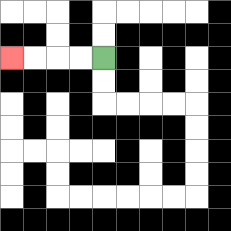{'start': '[4, 2]', 'end': '[0, 2]', 'path_directions': 'L,L,L,L', 'path_coordinates': '[[4, 2], [3, 2], [2, 2], [1, 2], [0, 2]]'}